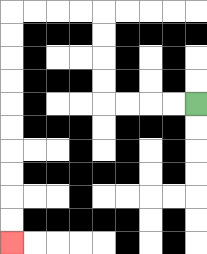{'start': '[8, 4]', 'end': '[0, 10]', 'path_directions': 'L,L,L,L,U,U,U,U,L,L,L,L,D,D,D,D,D,D,D,D,D,D', 'path_coordinates': '[[8, 4], [7, 4], [6, 4], [5, 4], [4, 4], [4, 3], [4, 2], [4, 1], [4, 0], [3, 0], [2, 0], [1, 0], [0, 0], [0, 1], [0, 2], [0, 3], [0, 4], [0, 5], [0, 6], [0, 7], [0, 8], [0, 9], [0, 10]]'}